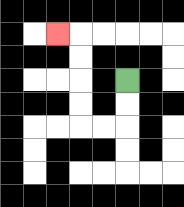{'start': '[5, 3]', 'end': '[2, 1]', 'path_directions': 'D,D,L,L,U,U,U,U,L', 'path_coordinates': '[[5, 3], [5, 4], [5, 5], [4, 5], [3, 5], [3, 4], [3, 3], [3, 2], [3, 1], [2, 1]]'}